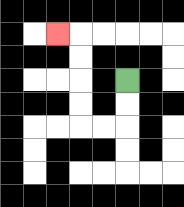{'start': '[5, 3]', 'end': '[2, 1]', 'path_directions': 'D,D,L,L,U,U,U,U,L', 'path_coordinates': '[[5, 3], [5, 4], [5, 5], [4, 5], [3, 5], [3, 4], [3, 3], [3, 2], [3, 1], [2, 1]]'}